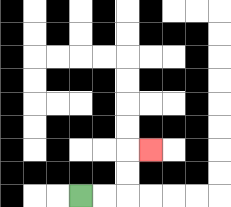{'start': '[3, 8]', 'end': '[6, 6]', 'path_directions': 'R,R,U,U,R', 'path_coordinates': '[[3, 8], [4, 8], [5, 8], [5, 7], [5, 6], [6, 6]]'}